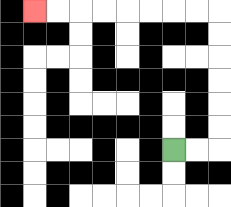{'start': '[7, 6]', 'end': '[1, 0]', 'path_directions': 'R,R,U,U,U,U,U,U,L,L,L,L,L,L,L,L', 'path_coordinates': '[[7, 6], [8, 6], [9, 6], [9, 5], [9, 4], [9, 3], [9, 2], [9, 1], [9, 0], [8, 0], [7, 0], [6, 0], [5, 0], [4, 0], [3, 0], [2, 0], [1, 0]]'}